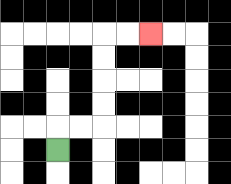{'start': '[2, 6]', 'end': '[6, 1]', 'path_directions': 'U,R,R,U,U,U,U,R,R', 'path_coordinates': '[[2, 6], [2, 5], [3, 5], [4, 5], [4, 4], [4, 3], [4, 2], [4, 1], [5, 1], [6, 1]]'}